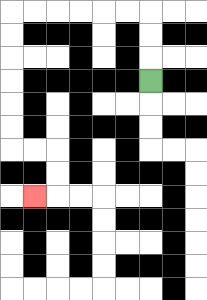{'start': '[6, 3]', 'end': '[1, 8]', 'path_directions': 'U,U,U,L,L,L,L,L,L,D,D,D,D,D,D,R,R,D,D,L', 'path_coordinates': '[[6, 3], [6, 2], [6, 1], [6, 0], [5, 0], [4, 0], [3, 0], [2, 0], [1, 0], [0, 0], [0, 1], [0, 2], [0, 3], [0, 4], [0, 5], [0, 6], [1, 6], [2, 6], [2, 7], [2, 8], [1, 8]]'}